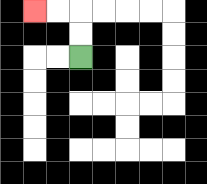{'start': '[3, 2]', 'end': '[1, 0]', 'path_directions': 'U,U,L,L', 'path_coordinates': '[[3, 2], [3, 1], [3, 0], [2, 0], [1, 0]]'}